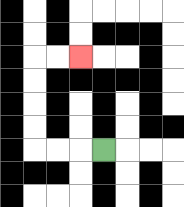{'start': '[4, 6]', 'end': '[3, 2]', 'path_directions': 'L,L,L,U,U,U,U,R,R', 'path_coordinates': '[[4, 6], [3, 6], [2, 6], [1, 6], [1, 5], [1, 4], [1, 3], [1, 2], [2, 2], [3, 2]]'}